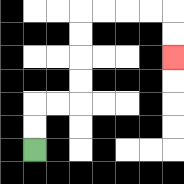{'start': '[1, 6]', 'end': '[7, 2]', 'path_directions': 'U,U,R,R,U,U,U,U,R,R,R,R,D,D', 'path_coordinates': '[[1, 6], [1, 5], [1, 4], [2, 4], [3, 4], [3, 3], [3, 2], [3, 1], [3, 0], [4, 0], [5, 0], [6, 0], [7, 0], [7, 1], [7, 2]]'}